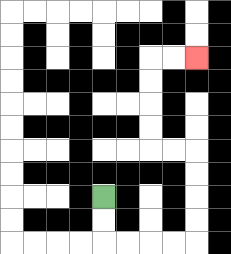{'start': '[4, 8]', 'end': '[8, 2]', 'path_directions': 'D,D,R,R,R,R,U,U,U,U,L,L,U,U,U,U,R,R', 'path_coordinates': '[[4, 8], [4, 9], [4, 10], [5, 10], [6, 10], [7, 10], [8, 10], [8, 9], [8, 8], [8, 7], [8, 6], [7, 6], [6, 6], [6, 5], [6, 4], [6, 3], [6, 2], [7, 2], [8, 2]]'}